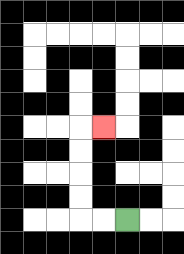{'start': '[5, 9]', 'end': '[4, 5]', 'path_directions': 'L,L,U,U,U,U,R', 'path_coordinates': '[[5, 9], [4, 9], [3, 9], [3, 8], [3, 7], [3, 6], [3, 5], [4, 5]]'}